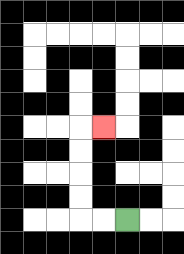{'start': '[5, 9]', 'end': '[4, 5]', 'path_directions': 'L,L,U,U,U,U,R', 'path_coordinates': '[[5, 9], [4, 9], [3, 9], [3, 8], [3, 7], [3, 6], [3, 5], [4, 5]]'}